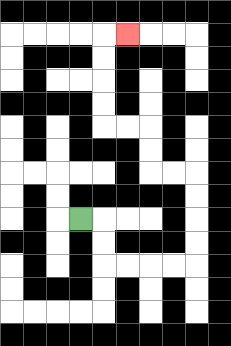{'start': '[3, 9]', 'end': '[5, 1]', 'path_directions': 'R,D,D,R,R,R,R,U,U,U,U,L,L,U,U,L,L,U,U,U,U,R', 'path_coordinates': '[[3, 9], [4, 9], [4, 10], [4, 11], [5, 11], [6, 11], [7, 11], [8, 11], [8, 10], [8, 9], [8, 8], [8, 7], [7, 7], [6, 7], [6, 6], [6, 5], [5, 5], [4, 5], [4, 4], [4, 3], [4, 2], [4, 1], [5, 1]]'}